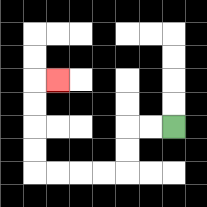{'start': '[7, 5]', 'end': '[2, 3]', 'path_directions': 'L,L,D,D,L,L,L,L,U,U,U,U,R', 'path_coordinates': '[[7, 5], [6, 5], [5, 5], [5, 6], [5, 7], [4, 7], [3, 7], [2, 7], [1, 7], [1, 6], [1, 5], [1, 4], [1, 3], [2, 3]]'}